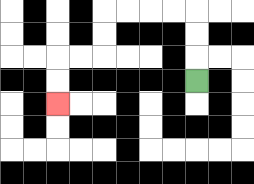{'start': '[8, 3]', 'end': '[2, 4]', 'path_directions': 'U,U,U,L,L,L,L,D,D,L,L,D,D', 'path_coordinates': '[[8, 3], [8, 2], [8, 1], [8, 0], [7, 0], [6, 0], [5, 0], [4, 0], [4, 1], [4, 2], [3, 2], [2, 2], [2, 3], [2, 4]]'}